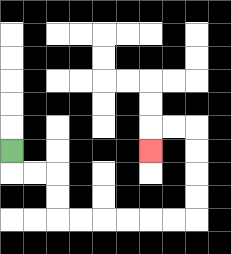{'start': '[0, 6]', 'end': '[6, 6]', 'path_directions': 'D,R,R,D,D,R,R,R,R,R,R,U,U,U,U,L,L,D', 'path_coordinates': '[[0, 6], [0, 7], [1, 7], [2, 7], [2, 8], [2, 9], [3, 9], [4, 9], [5, 9], [6, 9], [7, 9], [8, 9], [8, 8], [8, 7], [8, 6], [8, 5], [7, 5], [6, 5], [6, 6]]'}